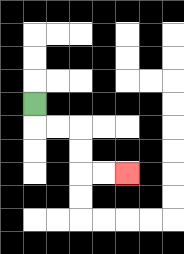{'start': '[1, 4]', 'end': '[5, 7]', 'path_directions': 'D,R,R,D,D,R,R', 'path_coordinates': '[[1, 4], [1, 5], [2, 5], [3, 5], [3, 6], [3, 7], [4, 7], [5, 7]]'}